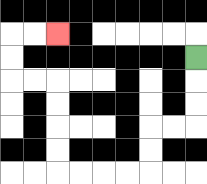{'start': '[8, 2]', 'end': '[2, 1]', 'path_directions': 'D,D,D,L,L,D,D,L,L,L,L,U,U,U,U,L,L,U,U,R,R', 'path_coordinates': '[[8, 2], [8, 3], [8, 4], [8, 5], [7, 5], [6, 5], [6, 6], [6, 7], [5, 7], [4, 7], [3, 7], [2, 7], [2, 6], [2, 5], [2, 4], [2, 3], [1, 3], [0, 3], [0, 2], [0, 1], [1, 1], [2, 1]]'}